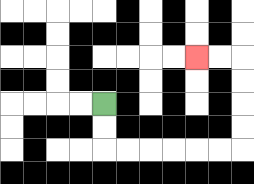{'start': '[4, 4]', 'end': '[8, 2]', 'path_directions': 'D,D,R,R,R,R,R,R,U,U,U,U,L,L', 'path_coordinates': '[[4, 4], [4, 5], [4, 6], [5, 6], [6, 6], [7, 6], [8, 6], [9, 6], [10, 6], [10, 5], [10, 4], [10, 3], [10, 2], [9, 2], [8, 2]]'}